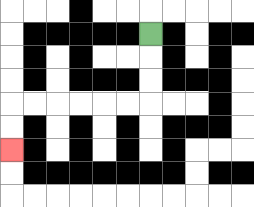{'start': '[6, 1]', 'end': '[0, 6]', 'path_directions': 'D,D,D,L,L,L,L,L,L,D,D', 'path_coordinates': '[[6, 1], [6, 2], [6, 3], [6, 4], [5, 4], [4, 4], [3, 4], [2, 4], [1, 4], [0, 4], [0, 5], [0, 6]]'}